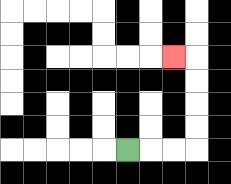{'start': '[5, 6]', 'end': '[7, 2]', 'path_directions': 'R,R,R,U,U,U,U,L', 'path_coordinates': '[[5, 6], [6, 6], [7, 6], [8, 6], [8, 5], [8, 4], [8, 3], [8, 2], [7, 2]]'}